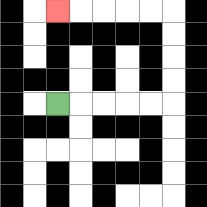{'start': '[2, 4]', 'end': '[2, 0]', 'path_directions': 'R,R,R,R,R,U,U,U,U,L,L,L,L,L', 'path_coordinates': '[[2, 4], [3, 4], [4, 4], [5, 4], [6, 4], [7, 4], [7, 3], [7, 2], [7, 1], [7, 0], [6, 0], [5, 0], [4, 0], [3, 0], [2, 0]]'}